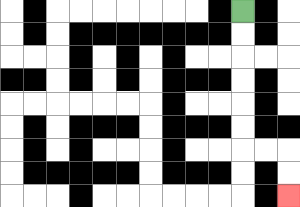{'start': '[10, 0]', 'end': '[12, 8]', 'path_directions': 'D,D,D,D,D,D,R,R,D,D', 'path_coordinates': '[[10, 0], [10, 1], [10, 2], [10, 3], [10, 4], [10, 5], [10, 6], [11, 6], [12, 6], [12, 7], [12, 8]]'}